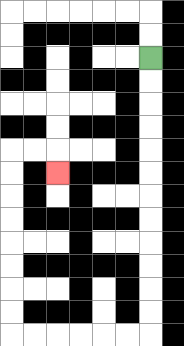{'start': '[6, 2]', 'end': '[2, 7]', 'path_directions': 'D,D,D,D,D,D,D,D,D,D,D,D,L,L,L,L,L,L,U,U,U,U,U,U,U,U,R,R,D', 'path_coordinates': '[[6, 2], [6, 3], [6, 4], [6, 5], [6, 6], [6, 7], [6, 8], [6, 9], [6, 10], [6, 11], [6, 12], [6, 13], [6, 14], [5, 14], [4, 14], [3, 14], [2, 14], [1, 14], [0, 14], [0, 13], [0, 12], [0, 11], [0, 10], [0, 9], [0, 8], [0, 7], [0, 6], [1, 6], [2, 6], [2, 7]]'}